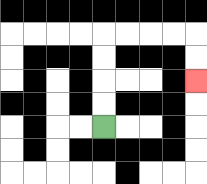{'start': '[4, 5]', 'end': '[8, 3]', 'path_directions': 'U,U,U,U,R,R,R,R,D,D', 'path_coordinates': '[[4, 5], [4, 4], [4, 3], [4, 2], [4, 1], [5, 1], [6, 1], [7, 1], [8, 1], [8, 2], [8, 3]]'}